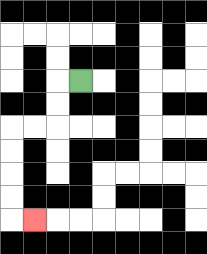{'start': '[3, 3]', 'end': '[1, 9]', 'path_directions': 'L,D,D,L,L,D,D,D,D,R', 'path_coordinates': '[[3, 3], [2, 3], [2, 4], [2, 5], [1, 5], [0, 5], [0, 6], [0, 7], [0, 8], [0, 9], [1, 9]]'}